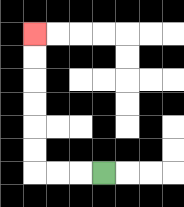{'start': '[4, 7]', 'end': '[1, 1]', 'path_directions': 'L,L,L,U,U,U,U,U,U', 'path_coordinates': '[[4, 7], [3, 7], [2, 7], [1, 7], [1, 6], [1, 5], [1, 4], [1, 3], [1, 2], [1, 1]]'}